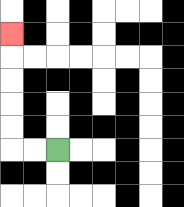{'start': '[2, 6]', 'end': '[0, 1]', 'path_directions': 'L,L,U,U,U,U,U', 'path_coordinates': '[[2, 6], [1, 6], [0, 6], [0, 5], [0, 4], [0, 3], [0, 2], [0, 1]]'}